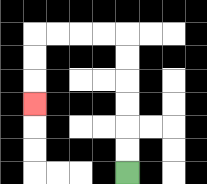{'start': '[5, 7]', 'end': '[1, 4]', 'path_directions': 'U,U,U,U,U,U,L,L,L,L,D,D,D', 'path_coordinates': '[[5, 7], [5, 6], [5, 5], [5, 4], [5, 3], [5, 2], [5, 1], [4, 1], [3, 1], [2, 1], [1, 1], [1, 2], [1, 3], [1, 4]]'}